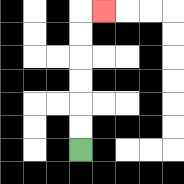{'start': '[3, 6]', 'end': '[4, 0]', 'path_directions': 'U,U,U,U,U,U,R', 'path_coordinates': '[[3, 6], [3, 5], [3, 4], [3, 3], [3, 2], [3, 1], [3, 0], [4, 0]]'}